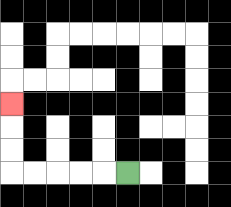{'start': '[5, 7]', 'end': '[0, 4]', 'path_directions': 'L,L,L,L,L,U,U,U', 'path_coordinates': '[[5, 7], [4, 7], [3, 7], [2, 7], [1, 7], [0, 7], [0, 6], [0, 5], [0, 4]]'}